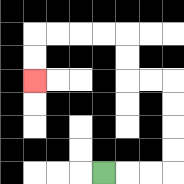{'start': '[4, 7]', 'end': '[1, 3]', 'path_directions': 'R,R,R,U,U,U,U,L,L,U,U,L,L,L,L,D,D', 'path_coordinates': '[[4, 7], [5, 7], [6, 7], [7, 7], [7, 6], [7, 5], [7, 4], [7, 3], [6, 3], [5, 3], [5, 2], [5, 1], [4, 1], [3, 1], [2, 1], [1, 1], [1, 2], [1, 3]]'}